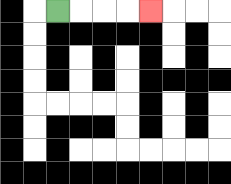{'start': '[2, 0]', 'end': '[6, 0]', 'path_directions': 'R,R,R,R', 'path_coordinates': '[[2, 0], [3, 0], [4, 0], [5, 0], [6, 0]]'}